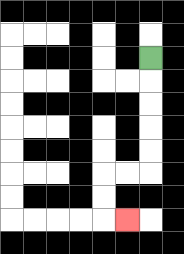{'start': '[6, 2]', 'end': '[5, 9]', 'path_directions': 'D,D,D,D,D,L,L,D,D,R', 'path_coordinates': '[[6, 2], [6, 3], [6, 4], [6, 5], [6, 6], [6, 7], [5, 7], [4, 7], [4, 8], [4, 9], [5, 9]]'}